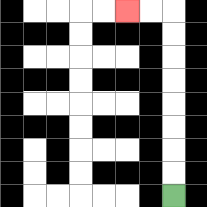{'start': '[7, 8]', 'end': '[5, 0]', 'path_directions': 'U,U,U,U,U,U,U,U,L,L', 'path_coordinates': '[[7, 8], [7, 7], [7, 6], [7, 5], [7, 4], [7, 3], [7, 2], [7, 1], [7, 0], [6, 0], [5, 0]]'}